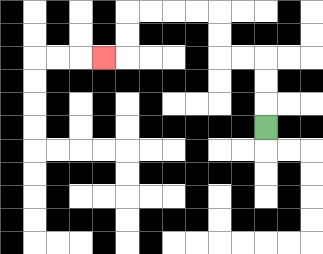{'start': '[11, 5]', 'end': '[4, 2]', 'path_directions': 'U,U,U,L,L,U,U,L,L,L,L,D,D,L', 'path_coordinates': '[[11, 5], [11, 4], [11, 3], [11, 2], [10, 2], [9, 2], [9, 1], [9, 0], [8, 0], [7, 0], [6, 0], [5, 0], [5, 1], [5, 2], [4, 2]]'}